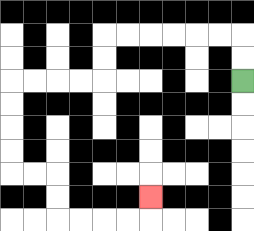{'start': '[10, 3]', 'end': '[6, 8]', 'path_directions': 'U,U,L,L,L,L,L,L,D,D,L,L,L,L,D,D,D,D,R,R,D,D,R,R,R,R,U', 'path_coordinates': '[[10, 3], [10, 2], [10, 1], [9, 1], [8, 1], [7, 1], [6, 1], [5, 1], [4, 1], [4, 2], [4, 3], [3, 3], [2, 3], [1, 3], [0, 3], [0, 4], [0, 5], [0, 6], [0, 7], [1, 7], [2, 7], [2, 8], [2, 9], [3, 9], [4, 9], [5, 9], [6, 9], [6, 8]]'}